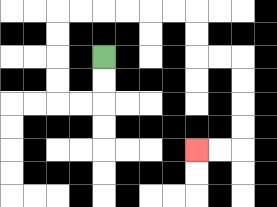{'start': '[4, 2]', 'end': '[8, 6]', 'path_directions': 'D,D,L,L,U,U,U,U,R,R,R,R,R,R,D,D,R,R,D,D,D,D,L,L', 'path_coordinates': '[[4, 2], [4, 3], [4, 4], [3, 4], [2, 4], [2, 3], [2, 2], [2, 1], [2, 0], [3, 0], [4, 0], [5, 0], [6, 0], [7, 0], [8, 0], [8, 1], [8, 2], [9, 2], [10, 2], [10, 3], [10, 4], [10, 5], [10, 6], [9, 6], [8, 6]]'}